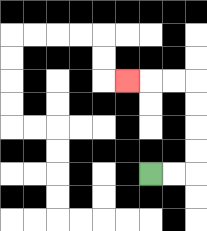{'start': '[6, 7]', 'end': '[5, 3]', 'path_directions': 'R,R,U,U,U,U,L,L,L', 'path_coordinates': '[[6, 7], [7, 7], [8, 7], [8, 6], [8, 5], [8, 4], [8, 3], [7, 3], [6, 3], [5, 3]]'}